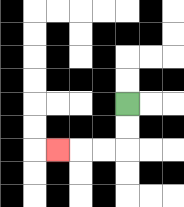{'start': '[5, 4]', 'end': '[2, 6]', 'path_directions': 'D,D,L,L,L', 'path_coordinates': '[[5, 4], [5, 5], [5, 6], [4, 6], [3, 6], [2, 6]]'}